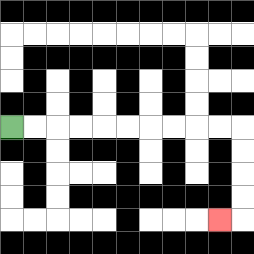{'start': '[0, 5]', 'end': '[9, 9]', 'path_directions': 'R,R,R,R,R,R,R,R,R,R,D,D,D,D,L', 'path_coordinates': '[[0, 5], [1, 5], [2, 5], [3, 5], [4, 5], [5, 5], [6, 5], [7, 5], [8, 5], [9, 5], [10, 5], [10, 6], [10, 7], [10, 8], [10, 9], [9, 9]]'}